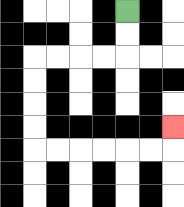{'start': '[5, 0]', 'end': '[7, 5]', 'path_directions': 'D,D,L,L,L,L,D,D,D,D,R,R,R,R,R,R,U', 'path_coordinates': '[[5, 0], [5, 1], [5, 2], [4, 2], [3, 2], [2, 2], [1, 2], [1, 3], [1, 4], [1, 5], [1, 6], [2, 6], [3, 6], [4, 6], [5, 6], [6, 6], [7, 6], [7, 5]]'}